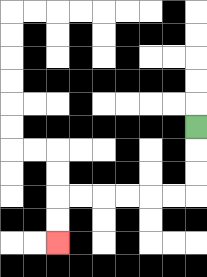{'start': '[8, 5]', 'end': '[2, 10]', 'path_directions': 'D,D,D,L,L,L,L,L,L,D,D', 'path_coordinates': '[[8, 5], [8, 6], [8, 7], [8, 8], [7, 8], [6, 8], [5, 8], [4, 8], [3, 8], [2, 8], [2, 9], [2, 10]]'}